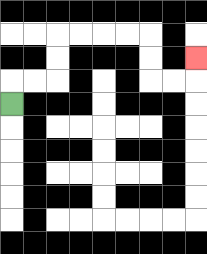{'start': '[0, 4]', 'end': '[8, 2]', 'path_directions': 'U,R,R,U,U,R,R,R,R,D,D,R,R,U', 'path_coordinates': '[[0, 4], [0, 3], [1, 3], [2, 3], [2, 2], [2, 1], [3, 1], [4, 1], [5, 1], [6, 1], [6, 2], [6, 3], [7, 3], [8, 3], [8, 2]]'}